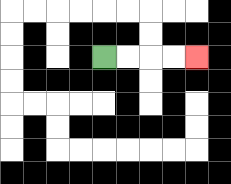{'start': '[4, 2]', 'end': '[8, 2]', 'path_directions': 'R,R,R,R', 'path_coordinates': '[[4, 2], [5, 2], [6, 2], [7, 2], [8, 2]]'}